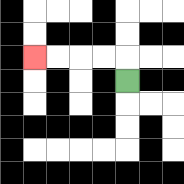{'start': '[5, 3]', 'end': '[1, 2]', 'path_directions': 'U,L,L,L,L', 'path_coordinates': '[[5, 3], [5, 2], [4, 2], [3, 2], [2, 2], [1, 2]]'}